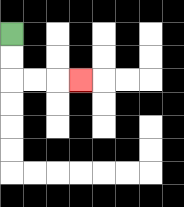{'start': '[0, 1]', 'end': '[3, 3]', 'path_directions': 'D,D,R,R,R', 'path_coordinates': '[[0, 1], [0, 2], [0, 3], [1, 3], [2, 3], [3, 3]]'}